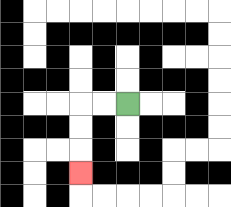{'start': '[5, 4]', 'end': '[3, 7]', 'path_directions': 'L,L,D,D,D', 'path_coordinates': '[[5, 4], [4, 4], [3, 4], [3, 5], [3, 6], [3, 7]]'}